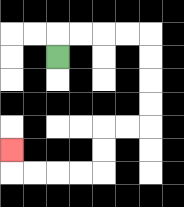{'start': '[2, 2]', 'end': '[0, 6]', 'path_directions': 'U,R,R,R,R,D,D,D,D,L,L,D,D,L,L,L,L,U', 'path_coordinates': '[[2, 2], [2, 1], [3, 1], [4, 1], [5, 1], [6, 1], [6, 2], [6, 3], [6, 4], [6, 5], [5, 5], [4, 5], [4, 6], [4, 7], [3, 7], [2, 7], [1, 7], [0, 7], [0, 6]]'}